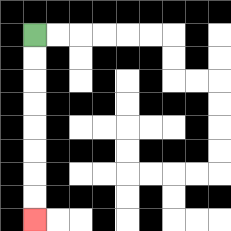{'start': '[1, 1]', 'end': '[1, 9]', 'path_directions': 'D,D,D,D,D,D,D,D', 'path_coordinates': '[[1, 1], [1, 2], [1, 3], [1, 4], [1, 5], [1, 6], [1, 7], [1, 8], [1, 9]]'}